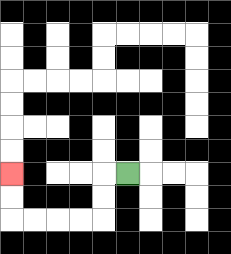{'start': '[5, 7]', 'end': '[0, 7]', 'path_directions': 'L,D,D,L,L,L,L,U,U', 'path_coordinates': '[[5, 7], [4, 7], [4, 8], [4, 9], [3, 9], [2, 9], [1, 9], [0, 9], [0, 8], [0, 7]]'}